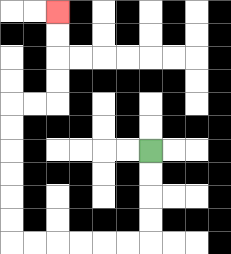{'start': '[6, 6]', 'end': '[2, 0]', 'path_directions': 'D,D,D,D,L,L,L,L,L,L,U,U,U,U,U,U,R,R,U,U,U,U', 'path_coordinates': '[[6, 6], [6, 7], [6, 8], [6, 9], [6, 10], [5, 10], [4, 10], [3, 10], [2, 10], [1, 10], [0, 10], [0, 9], [0, 8], [0, 7], [0, 6], [0, 5], [0, 4], [1, 4], [2, 4], [2, 3], [2, 2], [2, 1], [2, 0]]'}